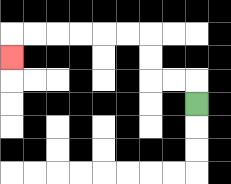{'start': '[8, 4]', 'end': '[0, 2]', 'path_directions': 'U,L,L,U,U,L,L,L,L,L,L,D', 'path_coordinates': '[[8, 4], [8, 3], [7, 3], [6, 3], [6, 2], [6, 1], [5, 1], [4, 1], [3, 1], [2, 1], [1, 1], [0, 1], [0, 2]]'}